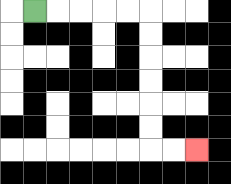{'start': '[1, 0]', 'end': '[8, 6]', 'path_directions': 'R,R,R,R,R,D,D,D,D,D,D,R,R', 'path_coordinates': '[[1, 0], [2, 0], [3, 0], [4, 0], [5, 0], [6, 0], [6, 1], [6, 2], [6, 3], [6, 4], [6, 5], [6, 6], [7, 6], [8, 6]]'}